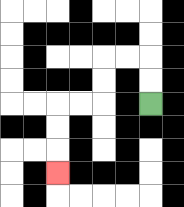{'start': '[6, 4]', 'end': '[2, 7]', 'path_directions': 'U,U,L,L,D,D,L,L,D,D,D', 'path_coordinates': '[[6, 4], [6, 3], [6, 2], [5, 2], [4, 2], [4, 3], [4, 4], [3, 4], [2, 4], [2, 5], [2, 6], [2, 7]]'}